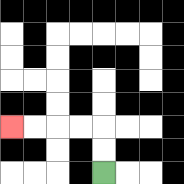{'start': '[4, 7]', 'end': '[0, 5]', 'path_directions': 'U,U,L,L,L,L', 'path_coordinates': '[[4, 7], [4, 6], [4, 5], [3, 5], [2, 5], [1, 5], [0, 5]]'}